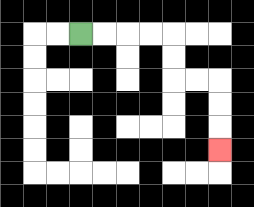{'start': '[3, 1]', 'end': '[9, 6]', 'path_directions': 'R,R,R,R,D,D,R,R,D,D,D', 'path_coordinates': '[[3, 1], [4, 1], [5, 1], [6, 1], [7, 1], [7, 2], [7, 3], [8, 3], [9, 3], [9, 4], [9, 5], [9, 6]]'}